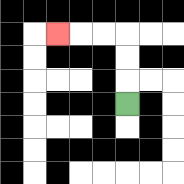{'start': '[5, 4]', 'end': '[2, 1]', 'path_directions': 'U,U,U,L,L,L', 'path_coordinates': '[[5, 4], [5, 3], [5, 2], [5, 1], [4, 1], [3, 1], [2, 1]]'}